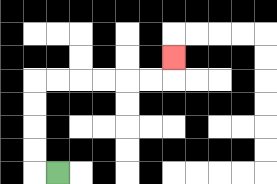{'start': '[2, 7]', 'end': '[7, 2]', 'path_directions': 'L,U,U,U,U,R,R,R,R,R,R,U', 'path_coordinates': '[[2, 7], [1, 7], [1, 6], [1, 5], [1, 4], [1, 3], [2, 3], [3, 3], [4, 3], [5, 3], [6, 3], [7, 3], [7, 2]]'}